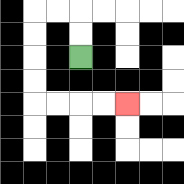{'start': '[3, 2]', 'end': '[5, 4]', 'path_directions': 'U,U,L,L,D,D,D,D,R,R,R,R', 'path_coordinates': '[[3, 2], [3, 1], [3, 0], [2, 0], [1, 0], [1, 1], [1, 2], [1, 3], [1, 4], [2, 4], [3, 4], [4, 4], [5, 4]]'}